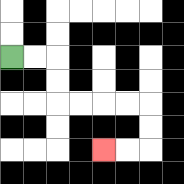{'start': '[0, 2]', 'end': '[4, 6]', 'path_directions': 'R,R,D,D,R,R,R,R,D,D,L,L', 'path_coordinates': '[[0, 2], [1, 2], [2, 2], [2, 3], [2, 4], [3, 4], [4, 4], [5, 4], [6, 4], [6, 5], [6, 6], [5, 6], [4, 6]]'}